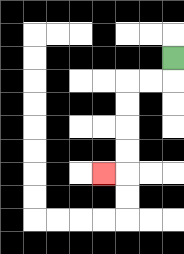{'start': '[7, 2]', 'end': '[4, 7]', 'path_directions': 'D,L,L,D,D,D,D,L', 'path_coordinates': '[[7, 2], [7, 3], [6, 3], [5, 3], [5, 4], [5, 5], [5, 6], [5, 7], [4, 7]]'}